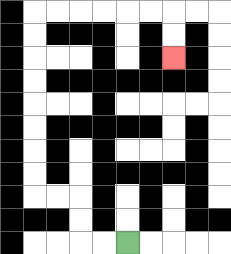{'start': '[5, 10]', 'end': '[7, 2]', 'path_directions': 'L,L,U,U,L,L,U,U,U,U,U,U,U,U,R,R,R,R,R,R,D,D', 'path_coordinates': '[[5, 10], [4, 10], [3, 10], [3, 9], [3, 8], [2, 8], [1, 8], [1, 7], [1, 6], [1, 5], [1, 4], [1, 3], [1, 2], [1, 1], [1, 0], [2, 0], [3, 0], [4, 0], [5, 0], [6, 0], [7, 0], [7, 1], [7, 2]]'}